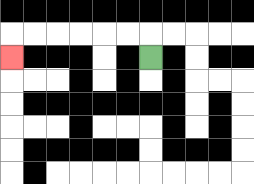{'start': '[6, 2]', 'end': '[0, 2]', 'path_directions': 'U,L,L,L,L,L,L,D', 'path_coordinates': '[[6, 2], [6, 1], [5, 1], [4, 1], [3, 1], [2, 1], [1, 1], [0, 1], [0, 2]]'}